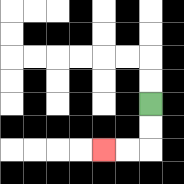{'start': '[6, 4]', 'end': '[4, 6]', 'path_directions': 'D,D,L,L', 'path_coordinates': '[[6, 4], [6, 5], [6, 6], [5, 6], [4, 6]]'}